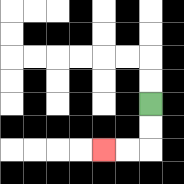{'start': '[6, 4]', 'end': '[4, 6]', 'path_directions': 'D,D,L,L', 'path_coordinates': '[[6, 4], [6, 5], [6, 6], [5, 6], [4, 6]]'}